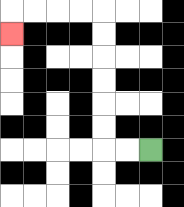{'start': '[6, 6]', 'end': '[0, 1]', 'path_directions': 'L,L,U,U,U,U,U,U,L,L,L,L,D', 'path_coordinates': '[[6, 6], [5, 6], [4, 6], [4, 5], [4, 4], [4, 3], [4, 2], [4, 1], [4, 0], [3, 0], [2, 0], [1, 0], [0, 0], [0, 1]]'}